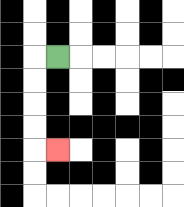{'start': '[2, 2]', 'end': '[2, 6]', 'path_directions': 'L,D,D,D,D,R', 'path_coordinates': '[[2, 2], [1, 2], [1, 3], [1, 4], [1, 5], [1, 6], [2, 6]]'}